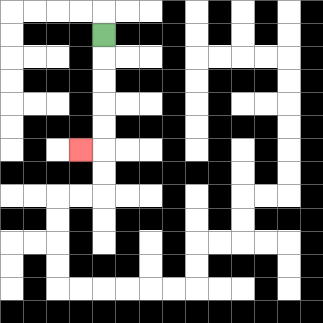{'start': '[4, 1]', 'end': '[3, 6]', 'path_directions': 'D,D,D,D,D,L', 'path_coordinates': '[[4, 1], [4, 2], [4, 3], [4, 4], [4, 5], [4, 6], [3, 6]]'}